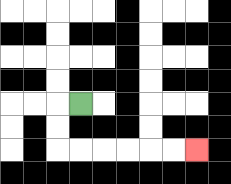{'start': '[3, 4]', 'end': '[8, 6]', 'path_directions': 'L,D,D,R,R,R,R,R,R', 'path_coordinates': '[[3, 4], [2, 4], [2, 5], [2, 6], [3, 6], [4, 6], [5, 6], [6, 6], [7, 6], [8, 6]]'}